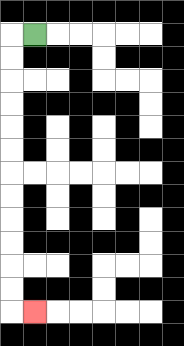{'start': '[1, 1]', 'end': '[1, 13]', 'path_directions': 'L,D,D,D,D,D,D,D,D,D,D,D,D,R', 'path_coordinates': '[[1, 1], [0, 1], [0, 2], [0, 3], [0, 4], [0, 5], [0, 6], [0, 7], [0, 8], [0, 9], [0, 10], [0, 11], [0, 12], [0, 13], [1, 13]]'}